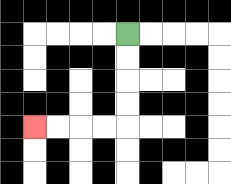{'start': '[5, 1]', 'end': '[1, 5]', 'path_directions': 'D,D,D,D,L,L,L,L', 'path_coordinates': '[[5, 1], [5, 2], [5, 3], [5, 4], [5, 5], [4, 5], [3, 5], [2, 5], [1, 5]]'}